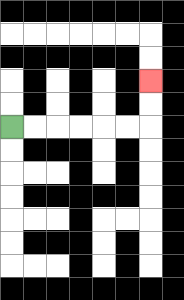{'start': '[0, 5]', 'end': '[6, 3]', 'path_directions': 'R,R,R,R,R,R,U,U', 'path_coordinates': '[[0, 5], [1, 5], [2, 5], [3, 5], [4, 5], [5, 5], [6, 5], [6, 4], [6, 3]]'}